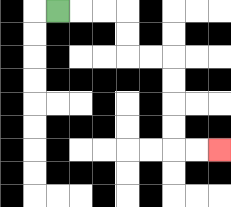{'start': '[2, 0]', 'end': '[9, 6]', 'path_directions': 'R,R,R,D,D,R,R,D,D,D,D,R,R', 'path_coordinates': '[[2, 0], [3, 0], [4, 0], [5, 0], [5, 1], [5, 2], [6, 2], [7, 2], [7, 3], [7, 4], [7, 5], [7, 6], [8, 6], [9, 6]]'}